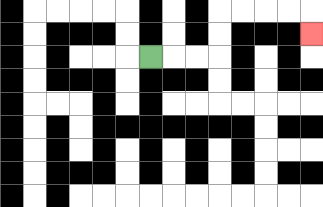{'start': '[6, 2]', 'end': '[13, 1]', 'path_directions': 'R,R,R,U,U,R,R,R,R,D', 'path_coordinates': '[[6, 2], [7, 2], [8, 2], [9, 2], [9, 1], [9, 0], [10, 0], [11, 0], [12, 0], [13, 0], [13, 1]]'}